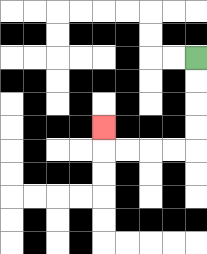{'start': '[8, 2]', 'end': '[4, 5]', 'path_directions': 'D,D,D,D,L,L,L,L,U', 'path_coordinates': '[[8, 2], [8, 3], [8, 4], [8, 5], [8, 6], [7, 6], [6, 6], [5, 6], [4, 6], [4, 5]]'}